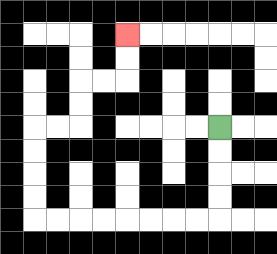{'start': '[9, 5]', 'end': '[5, 1]', 'path_directions': 'D,D,D,D,L,L,L,L,L,L,L,L,U,U,U,U,R,R,U,U,R,R,U,U', 'path_coordinates': '[[9, 5], [9, 6], [9, 7], [9, 8], [9, 9], [8, 9], [7, 9], [6, 9], [5, 9], [4, 9], [3, 9], [2, 9], [1, 9], [1, 8], [1, 7], [1, 6], [1, 5], [2, 5], [3, 5], [3, 4], [3, 3], [4, 3], [5, 3], [5, 2], [5, 1]]'}